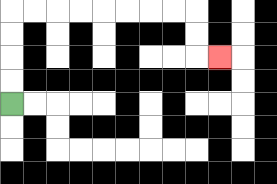{'start': '[0, 4]', 'end': '[9, 2]', 'path_directions': 'U,U,U,U,R,R,R,R,R,R,R,R,D,D,R', 'path_coordinates': '[[0, 4], [0, 3], [0, 2], [0, 1], [0, 0], [1, 0], [2, 0], [3, 0], [4, 0], [5, 0], [6, 0], [7, 0], [8, 0], [8, 1], [8, 2], [9, 2]]'}